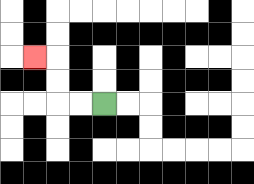{'start': '[4, 4]', 'end': '[1, 2]', 'path_directions': 'L,L,U,U,L', 'path_coordinates': '[[4, 4], [3, 4], [2, 4], [2, 3], [2, 2], [1, 2]]'}